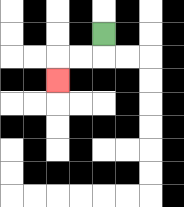{'start': '[4, 1]', 'end': '[2, 3]', 'path_directions': 'D,L,L,D', 'path_coordinates': '[[4, 1], [4, 2], [3, 2], [2, 2], [2, 3]]'}